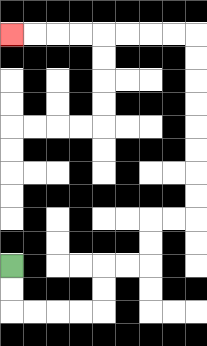{'start': '[0, 11]', 'end': '[0, 1]', 'path_directions': 'D,D,R,R,R,R,U,U,R,R,U,U,R,R,U,U,U,U,U,U,U,U,L,L,L,L,L,L,L,L', 'path_coordinates': '[[0, 11], [0, 12], [0, 13], [1, 13], [2, 13], [3, 13], [4, 13], [4, 12], [4, 11], [5, 11], [6, 11], [6, 10], [6, 9], [7, 9], [8, 9], [8, 8], [8, 7], [8, 6], [8, 5], [8, 4], [8, 3], [8, 2], [8, 1], [7, 1], [6, 1], [5, 1], [4, 1], [3, 1], [2, 1], [1, 1], [0, 1]]'}